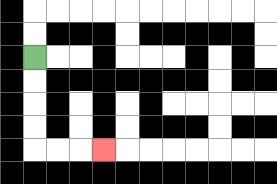{'start': '[1, 2]', 'end': '[4, 6]', 'path_directions': 'D,D,D,D,R,R,R', 'path_coordinates': '[[1, 2], [1, 3], [1, 4], [1, 5], [1, 6], [2, 6], [3, 6], [4, 6]]'}